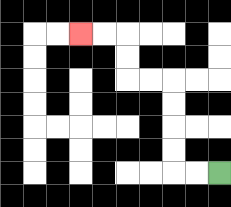{'start': '[9, 7]', 'end': '[3, 1]', 'path_directions': 'L,L,U,U,U,U,L,L,U,U,L,L', 'path_coordinates': '[[9, 7], [8, 7], [7, 7], [7, 6], [7, 5], [7, 4], [7, 3], [6, 3], [5, 3], [5, 2], [5, 1], [4, 1], [3, 1]]'}